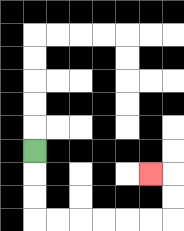{'start': '[1, 6]', 'end': '[6, 7]', 'path_directions': 'D,D,D,R,R,R,R,R,R,U,U,L', 'path_coordinates': '[[1, 6], [1, 7], [1, 8], [1, 9], [2, 9], [3, 9], [4, 9], [5, 9], [6, 9], [7, 9], [7, 8], [7, 7], [6, 7]]'}